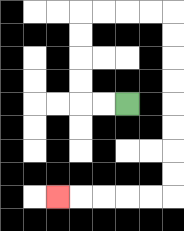{'start': '[5, 4]', 'end': '[2, 8]', 'path_directions': 'L,L,U,U,U,U,R,R,R,R,D,D,D,D,D,D,D,D,L,L,L,L,L', 'path_coordinates': '[[5, 4], [4, 4], [3, 4], [3, 3], [3, 2], [3, 1], [3, 0], [4, 0], [5, 0], [6, 0], [7, 0], [7, 1], [7, 2], [7, 3], [7, 4], [7, 5], [7, 6], [7, 7], [7, 8], [6, 8], [5, 8], [4, 8], [3, 8], [2, 8]]'}